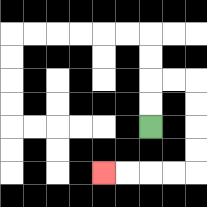{'start': '[6, 5]', 'end': '[4, 7]', 'path_directions': 'U,U,R,R,D,D,D,D,L,L,L,L', 'path_coordinates': '[[6, 5], [6, 4], [6, 3], [7, 3], [8, 3], [8, 4], [8, 5], [8, 6], [8, 7], [7, 7], [6, 7], [5, 7], [4, 7]]'}